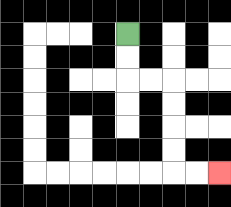{'start': '[5, 1]', 'end': '[9, 7]', 'path_directions': 'D,D,R,R,D,D,D,D,R,R', 'path_coordinates': '[[5, 1], [5, 2], [5, 3], [6, 3], [7, 3], [7, 4], [7, 5], [7, 6], [7, 7], [8, 7], [9, 7]]'}